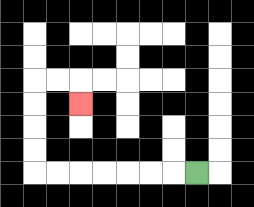{'start': '[8, 7]', 'end': '[3, 4]', 'path_directions': 'L,L,L,L,L,L,L,U,U,U,U,R,R,D', 'path_coordinates': '[[8, 7], [7, 7], [6, 7], [5, 7], [4, 7], [3, 7], [2, 7], [1, 7], [1, 6], [1, 5], [1, 4], [1, 3], [2, 3], [3, 3], [3, 4]]'}